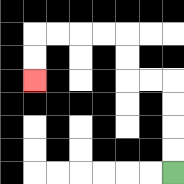{'start': '[7, 7]', 'end': '[1, 3]', 'path_directions': 'U,U,U,U,L,L,U,U,L,L,L,L,D,D', 'path_coordinates': '[[7, 7], [7, 6], [7, 5], [7, 4], [7, 3], [6, 3], [5, 3], [5, 2], [5, 1], [4, 1], [3, 1], [2, 1], [1, 1], [1, 2], [1, 3]]'}